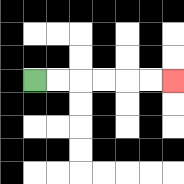{'start': '[1, 3]', 'end': '[7, 3]', 'path_directions': 'R,R,R,R,R,R', 'path_coordinates': '[[1, 3], [2, 3], [3, 3], [4, 3], [5, 3], [6, 3], [7, 3]]'}